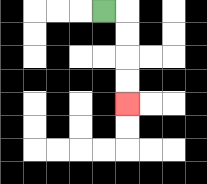{'start': '[4, 0]', 'end': '[5, 4]', 'path_directions': 'R,D,D,D,D', 'path_coordinates': '[[4, 0], [5, 0], [5, 1], [5, 2], [5, 3], [5, 4]]'}